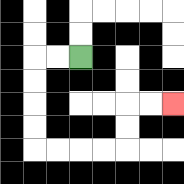{'start': '[3, 2]', 'end': '[7, 4]', 'path_directions': 'L,L,D,D,D,D,R,R,R,R,U,U,R,R', 'path_coordinates': '[[3, 2], [2, 2], [1, 2], [1, 3], [1, 4], [1, 5], [1, 6], [2, 6], [3, 6], [4, 6], [5, 6], [5, 5], [5, 4], [6, 4], [7, 4]]'}